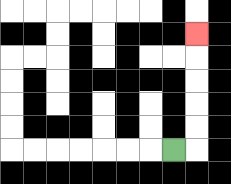{'start': '[7, 6]', 'end': '[8, 1]', 'path_directions': 'R,U,U,U,U,U', 'path_coordinates': '[[7, 6], [8, 6], [8, 5], [8, 4], [8, 3], [8, 2], [8, 1]]'}